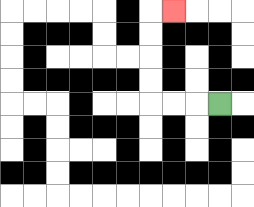{'start': '[9, 4]', 'end': '[7, 0]', 'path_directions': 'L,L,L,U,U,U,U,R', 'path_coordinates': '[[9, 4], [8, 4], [7, 4], [6, 4], [6, 3], [6, 2], [6, 1], [6, 0], [7, 0]]'}